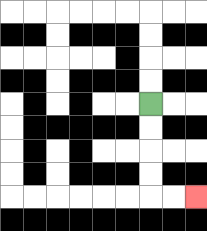{'start': '[6, 4]', 'end': '[8, 8]', 'path_directions': 'D,D,D,D,R,R', 'path_coordinates': '[[6, 4], [6, 5], [6, 6], [6, 7], [6, 8], [7, 8], [8, 8]]'}